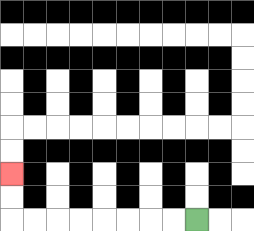{'start': '[8, 9]', 'end': '[0, 7]', 'path_directions': 'L,L,L,L,L,L,L,L,U,U', 'path_coordinates': '[[8, 9], [7, 9], [6, 9], [5, 9], [4, 9], [3, 9], [2, 9], [1, 9], [0, 9], [0, 8], [0, 7]]'}